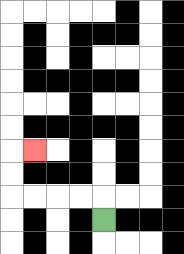{'start': '[4, 9]', 'end': '[1, 6]', 'path_directions': 'U,L,L,L,L,U,U,R', 'path_coordinates': '[[4, 9], [4, 8], [3, 8], [2, 8], [1, 8], [0, 8], [0, 7], [0, 6], [1, 6]]'}